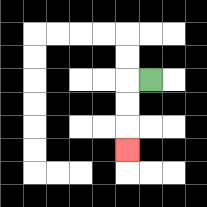{'start': '[6, 3]', 'end': '[5, 6]', 'path_directions': 'L,D,D,D', 'path_coordinates': '[[6, 3], [5, 3], [5, 4], [5, 5], [5, 6]]'}